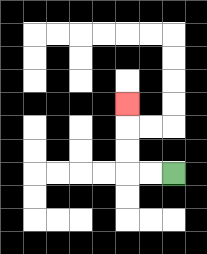{'start': '[7, 7]', 'end': '[5, 4]', 'path_directions': 'L,L,U,U,U', 'path_coordinates': '[[7, 7], [6, 7], [5, 7], [5, 6], [5, 5], [5, 4]]'}